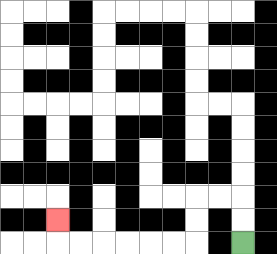{'start': '[10, 10]', 'end': '[2, 9]', 'path_directions': 'U,U,L,L,D,D,L,L,L,L,L,L,U', 'path_coordinates': '[[10, 10], [10, 9], [10, 8], [9, 8], [8, 8], [8, 9], [8, 10], [7, 10], [6, 10], [5, 10], [4, 10], [3, 10], [2, 10], [2, 9]]'}